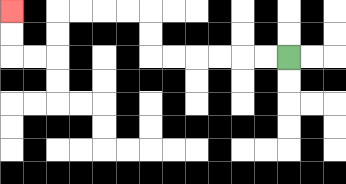{'start': '[12, 2]', 'end': '[0, 0]', 'path_directions': 'L,L,L,L,L,L,U,U,L,L,L,L,D,D,L,L,U,U', 'path_coordinates': '[[12, 2], [11, 2], [10, 2], [9, 2], [8, 2], [7, 2], [6, 2], [6, 1], [6, 0], [5, 0], [4, 0], [3, 0], [2, 0], [2, 1], [2, 2], [1, 2], [0, 2], [0, 1], [0, 0]]'}